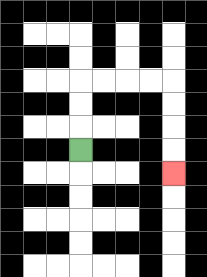{'start': '[3, 6]', 'end': '[7, 7]', 'path_directions': 'U,U,U,R,R,R,R,D,D,D,D', 'path_coordinates': '[[3, 6], [3, 5], [3, 4], [3, 3], [4, 3], [5, 3], [6, 3], [7, 3], [7, 4], [7, 5], [7, 6], [7, 7]]'}